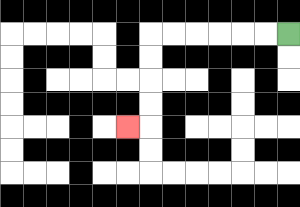{'start': '[12, 1]', 'end': '[5, 5]', 'path_directions': 'L,L,L,L,L,L,D,D,D,D,L', 'path_coordinates': '[[12, 1], [11, 1], [10, 1], [9, 1], [8, 1], [7, 1], [6, 1], [6, 2], [6, 3], [6, 4], [6, 5], [5, 5]]'}